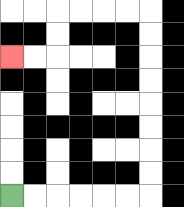{'start': '[0, 8]', 'end': '[0, 2]', 'path_directions': 'R,R,R,R,R,R,U,U,U,U,U,U,U,U,L,L,L,L,D,D,L,L', 'path_coordinates': '[[0, 8], [1, 8], [2, 8], [3, 8], [4, 8], [5, 8], [6, 8], [6, 7], [6, 6], [6, 5], [6, 4], [6, 3], [6, 2], [6, 1], [6, 0], [5, 0], [4, 0], [3, 0], [2, 0], [2, 1], [2, 2], [1, 2], [0, 2]]'}